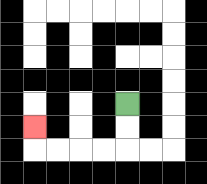{'start': '[5, 4]', 'end': '[1, 5]', 'path_directions': 'D,D,L,L,L,L,U', 'path_coordinates': '[[5, 4], [5, 5], [5, 6], [4, 6], [3, 6], [2, 6], [1, 6], [1, 5]]'}